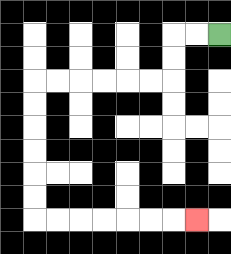{'start': '[9, 1]', 'end': '[8, 9]', 'path_directions': 'L,L,D,D,L,L,L,L,L,L,D,D,D,D,D,D,R,R,R,R,R,R,R', 'path_coordinates': '[[9, 1], [8, 1], [7, 1], [7, 2], [7, 3], [6, 3], [5, 3], [4, 3], [3, 3], [2, 3], [1, 3], [1, 4], [1, 5], [1, 6], [1, 7], [1, 8], [1, 9], [2, 9], [3, 9], [4, 9], [5, 9], [6, 9], [7, 9], [8, 9]]'}